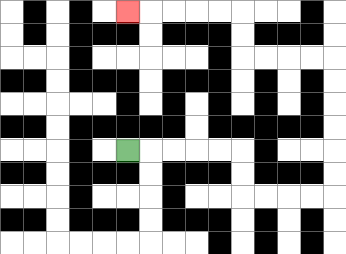{'start': '[5, 6]', 'end': '[5, 0]', 'path_directions': 'R,R,R,R,R,D,D,R,R,R,R,U,U,U,U,U,U,L,L,L,L,U,U,L,L,L,L,L', 'path_coordinates': '[[5, 6], [6, 6], [7, 6], [8, 6], [9, 6], [10, 6], [10, 7], [10, 8], [11, 8], [12, 8], [13, 8], [14, 8], [14, 7], [14, 6], [14, 5], [14, 4], [14, 3], [14, 2], [13, 2], [12, 2], [11, 2], [10, 2], [10, 1], [10, 0], [9, 0], [8, 0], [7, 0], [6, 0], [5, 0]]'}